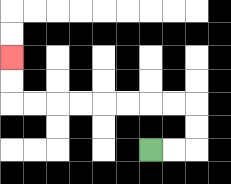{'start': '[6, 6]', 'end': '[0, 2]', 'path_directions': 'R,R,U,U,L,L,L,L,L,L,L,L,U,U', 'path_coordinates': '[[6, 6], [7, 6], [8, 6], [8, 5], [8, 4], [7, 4], [6, 4], [5, 4], [4, 4], [3, 4], [2, 4], [1, 4], [0, 4], [0, 3], [0, 2]]'}